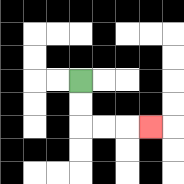{'start': '[3, 3]', 'end': '[6, 5]', 'path_directions': 'D,D,R,R,R', 'path_coordinates': '[[3, 3], [3, 4], [3, 5], [4, 5], [5, 5], [6, 5]]'}